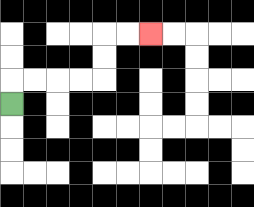{'start': '[0, 4]', 'end': '[6, 1]', 'path_directions': 'U,R,R,R,R,U,U,R,R', 'path_coordinates': '[[0, 4], [0, 3], [1, 3], [2, 3], [3, 3], [4, 3], [4, 2], [4, 1], [5, 1], [6, 1]]'}